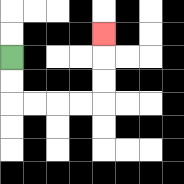{'start': '[0, 2]', 'end': '[4, 1]', 'path_directions': 'D,D,R,R,R,R,U,U,U', 'path_coordinates': '[[0, 2], [0, 3], [0, 4], [1, 4], [2, 4], [3, 4], [4, 4], [4, 3], [4, 2], [4, 1]]'}